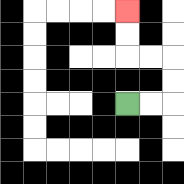{'start': '[5, 4]', 'end': '[5, 0]', 'path_directions': 'R,R,U,U,L,L,U,U', 'path_coordinates': '[[5, 4], [6, 4], [7, 4], [7, 3], [7, 2], [6, 2], [5, 2], [5, 1], [5, 0]]'}